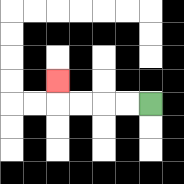{'start': '[6, 4]', 'end': '[2, 3]', 'path_directions': 'L,L,L,L,U', 'path_coordinates': '[[6, 4], [5, 4], [4, 4], [3, 4], [2, 4], [2, 3]]'}